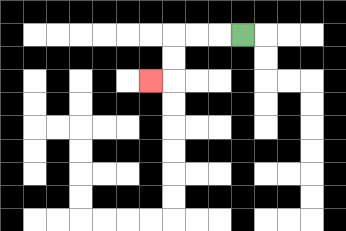{'start': '[10, 1]', 'end': '[6, 3]', 'path_directions': 'L,L,L,D,D,L', 'path_coordinates': '[[10, 1], [9, 1], [8, 1], [7, 1], [7, 2], [7, 3], [6, 3]]'}